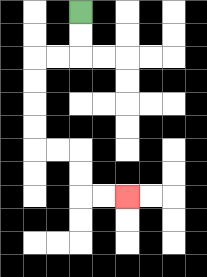{'start': '[3, 0]', 'end': '[5, 8]', 'path_directions': 'D,D,L,L,D,D,D,D,R,R,D,D,R,R', 'path_coordinates': '[[3, 0], [3, 1], [3, 2], [2, 2], [1, 2], [1, 3], [1, 4], [1, 5], [1, 6], [2, 6], [3, 6], [3, 7], [3, 8], [4, 8], [5, 8]]'}